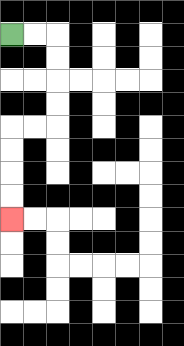{'start': '[0, 1]', 'end': '[0, 9]', 'path_directions': 'R,R,D,D,D,D,L,L,D,D,D,D', 'path_coordinates': '[[0, 1], [1, 1], [2, 1], [2, 2], [2, 3], [2, 4], [2, 5], [1, 5], [0, 5], [0, 6], [0, 7], [0, 8], [0, 9]]'}